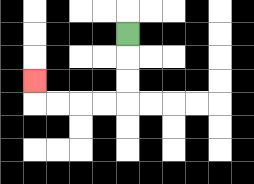{'start': '[5, 1]', 'end': '[1, 3]', 'path_directions': 'D,D,D,L,L,L,L,U', 'path_coordinates': '[[5, 1], [5, 2], [5, 3], [5, 4], [4, 4], [3, 4], [2, 4], [1, 4], [1, 3]]'}